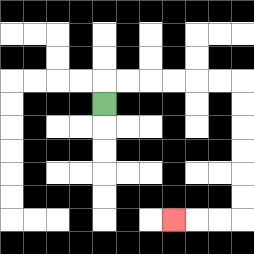{'start': '[4, 4]', 'end': '[7, 9]', 'path_directions': 'U,R,R,R,R,R,R,D,D,D,D,D,D,L,L,L', 'path_coordinates': '[[4, 4], [4, 3], [5, 3], [6, 3], [7, 3], [8, 3], [9, 3], [10, 3], [10, 4], [10, 5], [10, 6], [10, 7], [10, 8], [10, 9], [9, 9], [8, 9], [7, 9]]'}